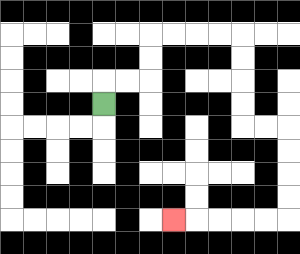{'start': '[4, 4]', 'end': '[7, 9]', 'path_directions': 'U,R,R,U,U,R,R,R,R,D,D,D,D,R,R,D,D,D,D,L,L,L,L,L', 'path_coordinates': '[[4, 4], [4, 3], [5, 3], [6, 3], [6, 2], [6, 1], [7, 1], [8, 1], [9, 1], [10, 1], [10, 2], [10, 3], [10, 4], [10, 5], [11, 5], [12, 5], [12, 6], [12, 7], [12, 8], [12, 9], [11, 9], [10, 9], [9, 9], [8, 9], [7, 9]]'}